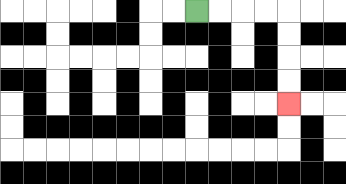{'start': '[8, 0]', 'end': '[12, 4]', 'path_directions': 'R,R,R,R,D,D,D,D', 'path_coordinates': '[[8, 0], [9, 0], [10, 0], [11, 0], [12, 0], [12, 1], [12, 2], [12, 3], [12, 4]]'}